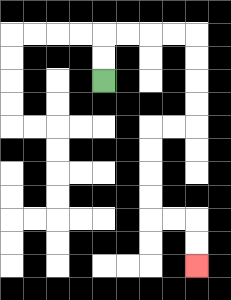{'start': '[4, 3]', 'end': '[8, 11]', 'path_directions': 'U,U,R,R,R,R,D,D,D,D,L,L,D,D,D,D,R,R,D,D', 'path_coordinates': '[[4, 3], [4, 2], [4, 1], [5, 1], [6, 1], [7, 1], [8, 1], [8, 2], [8, 3], [8, 4], [8, 5], [7, 5], [6, 5], [6, 6], [6, 7], [6, 8], [6, 9], [7, 9], [8, 9], [8, 10], [8, 11]]'}